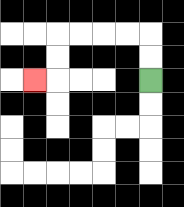{'start': '[6, 3]', 'end': '[1, 3]', 'path_directions': 'U,U,L,L,L,L,D,D,L', 'path_coordinates': '[[6, 3], [6, 2], [6, 1], [5, 1], [4, 1], [3, 1], [2, 1], [2, 2], [2, 3], [1, 3]]'}